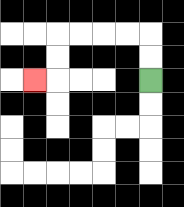{'start': '[6, 3]', 'end': '[1, 3]', 'path_directions': 'U,U,L,L,L,L,D,D,L', 'path_coordinates': '[[6, 3], [6, 2], [6, 1], [5, 1], [4, 1], [3, 1], [2, 1], [2, 2], [2, 3], [1, 3]]'}